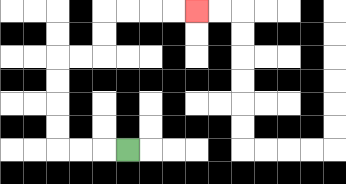{'start': '[5, 6]', 'end': '[8, 0]', 'path_directions': 'L,L,L,U,U,U,U,R,R,U,U,R,R,R,R', 'path_coordinates': '[[5, 6], [4, 6], [3, 6], [2, 6], [2, 5], [2, 4], [2, 3], [2, 2], [3, 2], [4, 2], [4, 1], [4, 0], [5, 0], [6, 0], [7, 0], [8, 0]]'}